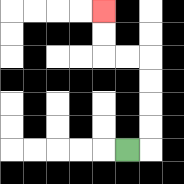{'start': '[5, 6]', 'end': '[4, 0]', 'path_directions': 'R,U,U,U,U,L,L,U,U', 'path_coordinates': '[[5, 6], [6, 6], [6, 5], [6, 4], [6, 3], [6, 2], [5, 2], [4, 2], [4, 1], [4, 0]]'}